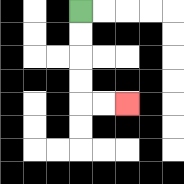{'start': '[3, 0]', 'end': '[5, 4]', 'path_directions': 'D,D,D,D,R,R', 'path_coordinates': '[[3, 0], [3, 1], [3, 2], [3, 3], [3, 4], [4, 4], [5, 4]]'}